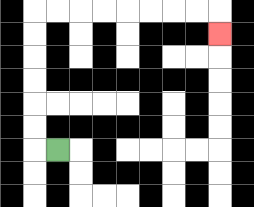{'start': '[2, 6]', 'end': '[9, 1]', 'path_directions': 'L,U,U,U,U,U,U,R,R,R,R,R,R,R,R,D', 'path_coordinates': '[[2, 6], [1, 6], [1, 5], [1, 4], [1, 3], [1, 2], [1, 1], [1, 0], [2, 0], [3, 0], [4, 0], [5, 0], [6, 0], [7, 0], [8, 0], [9, 0], [9, 1]]'}